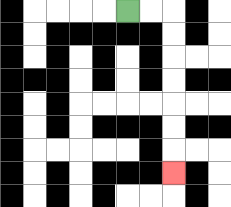{'start': '[5, 0]', 'end': '[7, 7]', 'path_directions': 'R,R,D,D,D,D,D,D,D', 'path_coordinates': '[[5, 0], [6, 0], [7, 0], [7, 1], [7, 2], [7, 3], [7, 4], [7, 5], [7, 6], [7, 7]]'}